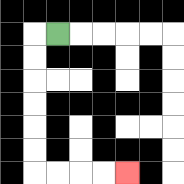{'start': '[2, 1]', 'end': '[5, 7]', 'path_directions': 'L,D,D,D,D,D,D,R,R,R,R', 'path_coordinates': '[[2, 1], [1, 1], [1, 2], [1, 3], [1, 4], [1, 5], [1, 6], [1, 7], [2, 7], [3, 7], [4, 7], [5, 7]]'}